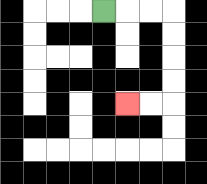{'start': '[4, 0]', 'end': '[5, 4]', 'path_directions': 'R,R,R,D,D,D,D,L,L', 'path_coordinates': '[[4, 0], [5, 0], [6, 0], [7, 0], [7, 1], [7, 2], [7, 3], [7, 4], [6, 4], [5, 4]]'}